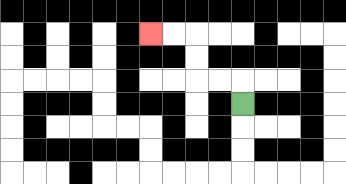{'start': '[10, 4]', 'end': '[6, 1]', 'path_directions': 'U,L,L,U,U,L,L', 'path_coordinates': '[[10, 4], [10, 3], [9, 3], [8, 3], [8, 2], [8, 1], [7, 1], [6, 1]]'}